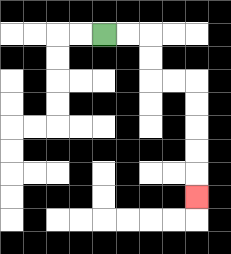{'start': '[4, 1]', 'end': '[8, 8]', 'path_directions': 'R,R,D,D,R,R,D,D,D,D,D', 'path_coordinates': '[[4, 1], [5, 1], [6, 1], [6, 2], [6, 3], [7, 3], [8, 3], [8, 4], [8, 5], [8, 6], [8, 7], [8, 8]]'}